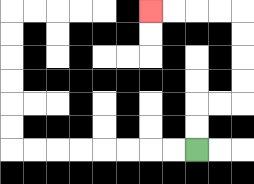{'start': '[8, 6]', 'end': '[6, 0]', 'path_directions': 'U,U,R,R,U,U,U,U,L,L,L,L', 'path_coordinates': '[[8, 6], [8, 5], [8, 4], [9, 4], [10, 4], [10, 3], [10, 2], [10, 1], [10, 0], [9, 0], [8, 0], [7, 0], [6, 0]]'}